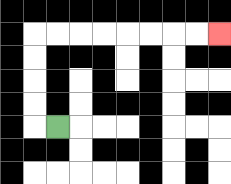{'start': '[2, 5]', 'end': '[9, 1]', 'path_directions': 'L,U,U,U,U,R,R,R,R,R,R,R,R', 'path_coordinates': '[[2, 5], [1, 5], [1, 4], [1, 3], [1, 2], [1, 1], [2, 1], [3, 1], [4, 1], [5, 1], [6, 1], [7, 1], [8, 1], [9, 1]]'}